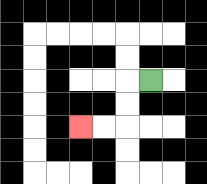{'start': '[6, 3]', 'end': '[3, 5]', 'path_directions': 'L,D,D,L,L', 'path_coordinates': '[[6, 3], [5, 3], [5, 4], [5, 5], [4, 5], [3, 5]]'}